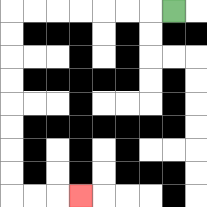{'start': '[7, 0]', 'end': '[3, 8]', 'path_directions': 'L,L,L,L,L,L,L,D,D,D,D,D,D,D,D,R,R,R', 'path_coordinates': '[[7, 0], [6, 0], [5, 0], [4, 0], [3, 0], [2, 0], [1, 0], [0, 0], [0, 1], [0, 2], [0, 3], [0, 4], [0, 5], [0, 6], [0, 7], [0, 8], [1, 8], [2, 8], [3, 8]]'}